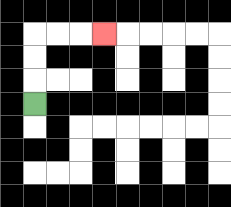{'start': '[1, 4]', 'end': '[4, 1]', 'path_directions': 'U,U,U,R,R,R', 'path_coordinates': '[[1, 4], [1, 3], [1, 2], [1, 1], [2, 1], [3, 1], [4, 1]]'}